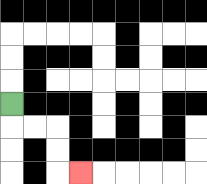{'start': '[0, 4]', 'end': '[3, 7]', 'path_directions': 'D,R,R,D,D,R', 'path_coordinates': '[[0, 4], [0, 5], [1, 5], [2, 5], [2, 6], [2, 7], [3, 7]]'}